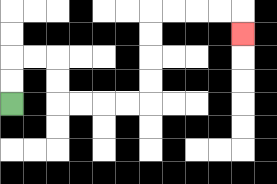{'start': '[0, 4]', 'end': '[10, 1]', 'path_directions': 'U,U,R,R,D,D,R,R,R,R,U,U,U,U,R,R,R,R,D', 'path_coordinates': '[[0, 4], [0, 3], [0, 2], [1, 2], [2, 2], [2, 3], [2, 4], [3, 4], [4, 4], [5, 4], [6, 4], [6, 3], [6, 2], [6, 1], [6, 0], [7, 0], [8, 0], [9, 0], [10, 0], [10, 1]]'}